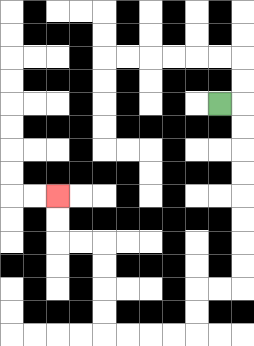{'start': '[9, 4]', 'end': '[2, 8]', 'path_directions': 'R,D,D,D,D,D,D,D,D,L,L,D,D,L,L,L,L,U,U,U,U,L,L,U,U', 'path_coordinates': '[[9, 4], [10, 4], [10, 5], [10, 6], [10, 7], [10, 8], [10, 9], [10, 10], [10, 11], [10, 12], [9, 12], [8, 12], [8, 13], [8, 14], [7, 14], [6, 14], [5, 14], [4, 14], [4, 13], [4, 12], [4, 11], [4, 10], [3, 10], [2, 10], [2, 9], [2, 8]]'}